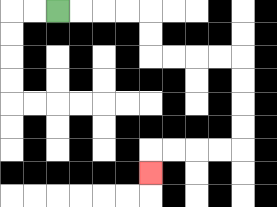{'start': '[2, 0]', 'end': '[6, 7]', 'path_directions': 'R,R,R,R,D,D,R,R,R,R,D,D,D,D,L,L,L,L,D', 'path_coordinates': '[[2, 0], [3, 0], [4, 0], [5, 0], [6, 0], [6, 1], [6, 2], [7, 2], [8, 2], [9, 2], [10, 2], [10, 3], [10, 4], [10, 5], [10, 6], [9, 6], [8, 6], [7, 6], [6, 6], [6, 7]]'}